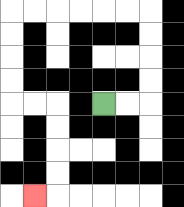{'start': '[4, 4]', 'end': '[1, 8]', 'path_directions': 'R,R,U,U,U,U,L,L,L,L,L,L,D,D,D,D,R,R,D,D,D,D,L', 'path_coordinates': '[[4, 4], [5, 4], [6, 4], [6, 3], [6, 2], [6, 1], [6, 0], [5, 0], [4, 0], [3, 0], [2, 0], [1, 0], [0, 0], [0, 1], [0, 2], [0, 3], [0, 4], [1, 4], [2, 4], [2, 5], [2, 6], [2, 7], [2, 8], [1, 8]]'}